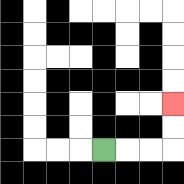{'start': '[4, 6]', 'end': '[7, 4]', 'path_directions': 'R,R,R,U,U', 'path_coordinates': '[[4, 6], [5, 6], [6, 6], [7, 6], [7, 5], [7, 4]]'}